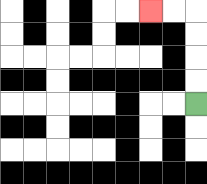{'start': '[8, 4]', 'end': '[6, 0]', 'path_directions': 'U,U,U,U,L,L', 'path_coordinates': '[[8, 4], [8, 3], [8, 2], [8, 1], [8, 0], [7, 0], [6, 0]]'}